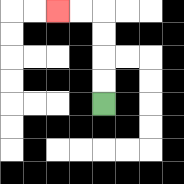{'start': '[4, 4]', 'end': '[2, 0]', 'path_directions': 'U,U,U,U,L,L', 'path_coordinates': '[[4, 4], [4, 3], [4, 2], [4, 1], [4, 0], [3, 0], [2, 0]]'}